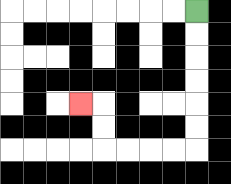{'start': '[8, 0]', 'end': '[3, 4]', 'path_directions': 'D,D,D,D,D,D,L,L,L,L,U,U,L', 'path_coordinates': '[[8, 0], [8, 1], [8, 2], [8, 3], [8, 4], [8, 5], [8, 6], [7, 6], [6, 6], [5, 6], [4, 6], [4, 5], [4, 4], [3, 4]]'}